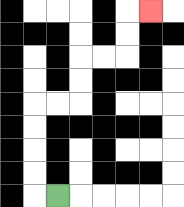{'start': '[2, 8]', 'end': '[6, 0]', 'path_directions': 'L,U,U,U,U,R,R,U,U,R,R,U,U,R', 'path_coordinates': '[[2, 8], [1, 8], [1, 7], [1, 6], [1, 5], [1, 4], [2, 4], [3, 4], [3, 3], [3, 2], [4, 2], [5, 2], [5, 1], [5, 0], [6, 0]]'}